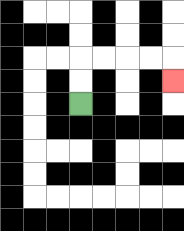{'start': '[3, 4]', 'end': '[7, 3]', 'path_directions': 'U,U,R,R,R,R,D', 'path_coordinates': '[[3, 4], [3, 3], [3, 2], [4, 2], [5, 2], [6, 2], [7, 2], [7, 3]]'}